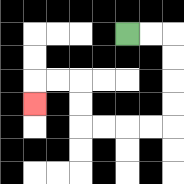{'start': '[5, 1]', 'end': '[1, 4]', 'path_directions': 'R,R,D,D,D,D,L,L,L,L,U,U,L,L,D', 'path_coordinates': '[[5, 1], [6, 1], [7, 1], [7, 2], [7, 3], [7, 4], [7, 5], [6, 5], [5, 5], [4, 5], [3, 5], [3, 4], [3, 3], [2, 3], [1, 3], [1, 4]]'}